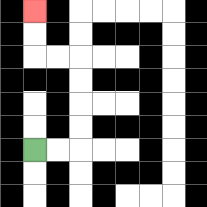{'start': '[1, 6]', 'end': '[1, 0]', 'path_directions': 'R,R,U,U,U,U,L,L,U,U', 'path_coordinates': '[[1, 6], [2, 6], [3, 6], [3, 5], [3, 4], [3, 3], [3, 2], [2, 2], [1, 2], [1, 1], [1, 0]]'}